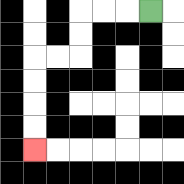{'start': '[6, 0]', 'end': '[1, 6]', 'path_directions': 'L,L,L,D,D,L,L,D,D,D,D', 'path_coordinates': '[[6, 0], [5, 0], [4, 0], [3, 0], [3, 1], [3, 2], [2, 2], [1, 2], [1, 3], [1, 4], [1, 5], [1, 6]]'}